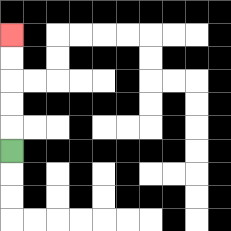{'start': '[0, 6]', 'end': '[0, 1]', 'path_directions': 'U,U,U,U,U', 'path_coordinates': '[[0, 6], [0, 5], [0, 4], [0, 3], [0, 2], [0, 1]]'}